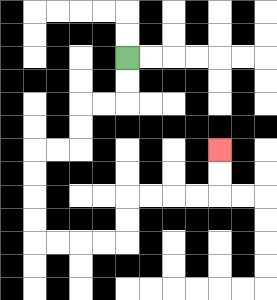{'start': '[5, 2]', 'end': '[9, 6]', 'path_directions': 'D,D,L,L,D,D,L,L,D,D,D,D,R,R,R,R,U,U,R,R,R,R,U,U', 'path_coordinates': '[[5, 2], [5, 3], [5, 4], [4, 4], [3, 4], [3, 5], [3, 6], [2, 6], [1, 6], [1, 7], [1, 8], [1, 9], [1, 10], [2, 10], [3, 10], [4, 10], [5, 10], [5, 9], [5, 8], [6, 8], [7, 8], [8, 8], [9, 8], [9, 7], [9, 6]]'}